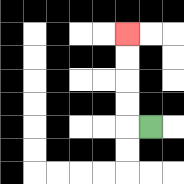{'start': '[6, 5]', 'end': '[5, 1]', 'path_directions': 'L,U,U,U,U', 'path_coordinates': '[[6, 5], [5, 5], [5, 4], [5, 3], [5, 2], [5, 1]]'}